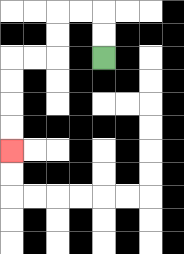{'start': '[4, 2]', 'end': '[0, 6]', 'path_directions': 'U,U,L,L,D,D,L,L,D,D,D,D', 'path_coordinates': '[[4, 2], [4, 1], [4, 0], [3, 0], [2, 0], [2, 1], [2, 2], [1, 2], [0, 2], [0, 3], [0, 4], [0, 5], [0, 6]]'}